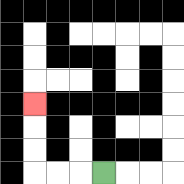{'start': '[4, 7]', 'end': '[1, 4]', 'path_directions': 'L,L,L,U,U,U', 'path_coordinates': '[[4, 7], [3, 7], [2, 7], [1, 7], [1, 6], [1, 5], [1, 4]]'}